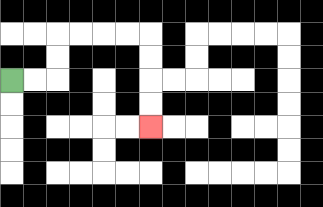{'start': '[0, 3]', 'end': '[6, 5]', 'path_directions': 'R,R,U,U,R,R,R,R,D,D,D,D', 'path_coordinates': '[[0, 3], [1, 3], [2, 3], [2, 2], [2, 1], [3, 1], [4, 1], [5, 1], [6, 1], [6, 2], [6, 3], [6, 4], [6, 5]]'}